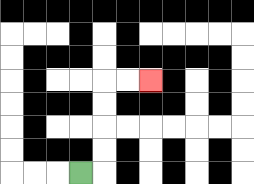{'start': '[3, 7]', 'end': '[6, 3]', 'path_directions': 'R,U,U,U,U,R,R', 'path_coordinates': '[[3, 7], [4, 7], [4, 6], [4, 5], [4, 4], [4, 3], [5, 3], [6, 3]]'}